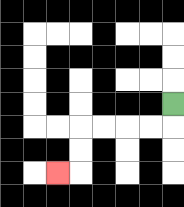{'start': '[7, 4]', 'end': '[2, 7]', 'path_directions': 'D,L,L,L,L,D,D,L', 'path_coordinates': '[[7, 4], [7, 5], [6, 5], [5, 5], [4, 5], [3, 5], [3, 6], [3, 7], [2, 7]]'}